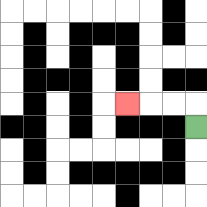{'start': '[8, 5]', 'end': '[5, 4]', 'path_directions': 'U,L,L,L', 'path_coordinates': '[[8, 5], [8, 4], [7, 4], [6, 4], [5, 4]]'}